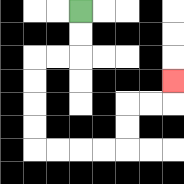{'start': '[3, 0]', 'end': '[7, 3]', 'path_directions': 'D,D,L,L,D,D,D,D,R,R,R,R,U,U,R,R,U', 'path_coordinates': '[[3, 0], [3, 1], [3, 2], [2, 2], [1, 2], [1, 3], [1, 4], [1, 5], [1, 6], [2, 6], [3, 6], [4, 6], [5, 6], [5, 5], [5, 4], [6, 4], [7, 4], [7, 3]]'}